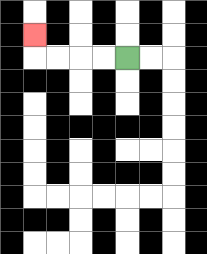{'start': '[5, 2]', 'end': '[1, 1]', 'path_directions': 'L,L,L,L,U', 'path_coordinates': '[[5, 2], [4, 2], [3, 2], [2, 2], [1, 2], [1, 1]]'}